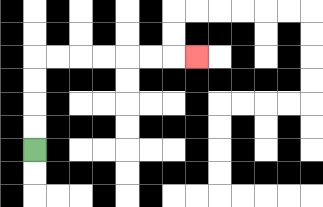{'start': '[1, 6]', 'end': '[8, 2]', 'path_directions': 'U,U,U,U,R,R,R,R,R,R,R', 'path_coordinates': '[[1, 6], [1, 5], [1, 4], [1, 3], [1, 2], [2, 2], [3, 2], [4, 2], [5, 2], [6, 2], [7, 2], [8, 2]]'}